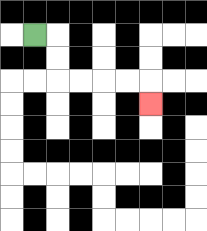{'start': '[1, 1]', 'end': '[6, 4]', 'path_directions': 'R,D,D,R,R,R,R,D', 'path_coordinates': '[[1, 1], [2, 1], [2, 2], [2, 3], [3, 3], [4, 3], [5, 3], [6, 3], [6, 4]]'}